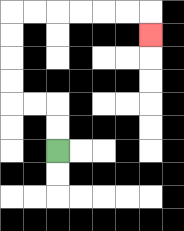{'start': '[2, 6]', 'end': '[6, 1]', 'path_directions': 'U,U,L,L,U,U,U,U,R,R,R,R,R,R,D', 'path_coordinates': '[[2, 6], [2, 5], [2, 4], [1, 4], [0, 4], [0, 3], [0, 2], [0, 1], [0, 0], [1, 0], [2, 0], [3, 0], [4, 0], [5, 0], [6, 0], [6, 1]]'}